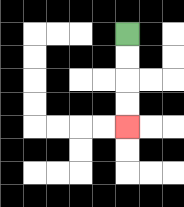{'start': '[5, 1]', 'end': '[5, 5]', 'path_directions': 'D,D,D,D', 'path_coordinates': '[[5, 1], [5, 2], [5, 3], [5, 4], [5, 5]]'}